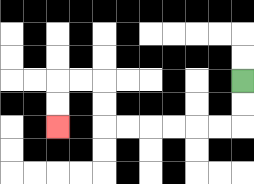{'start': '[10, 3]', 'end': '[2, 5]', 'path_directions': 'D,D,L,L,L,L,L,L,U,U,L,L,D,D', 'path_coordinates': '[[10, 3], [10, 4], [10, 5], [9, 5], [8, 5], [7, 5], [6, 5], [5, 5], [4, 5], [4, 4], [4, 3], [3, 3], [2, 3], [2, 4], [2, 5]]'}